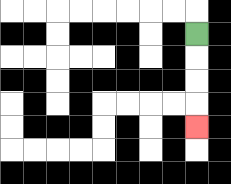{'start': '[8, 1]', 'end': '[8, 5]', 'path_directions': 'D,D,D,D', 'path_coordinates': '[[8, 1], [8, 2], [8, 3], [8, 4], [8, 5]]'}